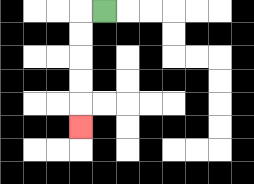{'start': '[4, 0]', 'end': '[3, 5]', 'path_directions': 'L,D,D,D,D,D', 'path_coordinates': '[[4, 0], [3, 0], [3, 1], [3, 2], [3, 3], [3, 4], [3, 5]]'}